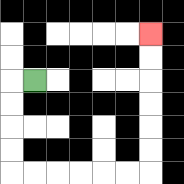{'start': '[1, 3]', 'end': '[6, 1]', 'path_directions': 'L,D,D,D,D,R,R,R,R,R,R,U,U,U,U,U,U', 'path_coordinates': '[[1, 3], [0, 3], [0, 4], [0, 5], [0, 6], [0, 7], [1, 7], [2, 7], [3, 7], [4, 7], [5, 7], [6, 7], [6, 6], [6, 5], [6, 4], [6, 3], [6, 2], [6, 1]]'}